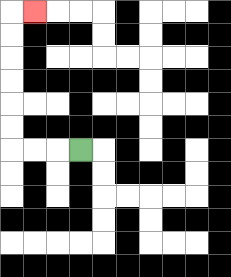{'start': '[3, 6]', 'end': '[1, 0]', 'path_directions': 'L,L,L,U,U,U,U,U,U,R', 'path_coordinates': '[[3, 6], [2, 6], [1, 6], [0, 6], [0, 5], [0, 4], [0, 3], [0, 2], [0, 1], [0, 0], [1, 0]]'}